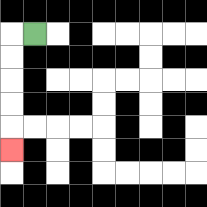{'start': '[1, 1]', 'end': '[0, 6]', 'path_directions': 'L,D,D,D,D,D', 'path_coordinates': '[[1, 1], [0, 1], [0, 2], [0, 3], [0, 4], [0, 5], [0, 6]]'}